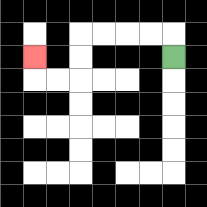{'start': '[7, 2]', 'end': '[1, 2]', 'path_directions': 'U,L,L,L,L,D,D,L,L,U', 'path_coordinates': '[[7, 2], [7, 1], [6, 1], [5, 1], [4, 1], [3, 1], [3, 2], [3, 3], [2, 3], [1, 3], [1, 2]]'}